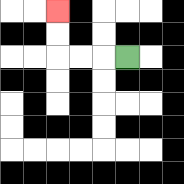{'start': '[5, 2]', 'end': '[2, 0]', 'path_directions': 'L,L,L,U,U', 'path_coordinates': '[[5, 2], [4, 2], [3, 2], [2, 2], [2, 1], [2, 0]]'}